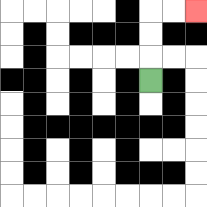{'start': '[6, 3]', 'end': '[8, 0]', 'path_directions': 'U,U,U,R,R', 'path_coordinates': '[[6, 3], [6, 2], [6, 1], [6, 0], [7, 0], [8, 0]]'}